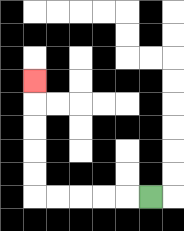{'start': '[6, 8]', 'end': '[1, 3]', 'path_directions': 'L,L,L,L,L,U,U,U,U,U', 'path_coordinates': '[[6, 8], [5, 8], [4, 8], [3, 8], [2, 8], [1, 8], [1, 7], [1, 6], [1, 5], [1, 4], [1, 3]]'}